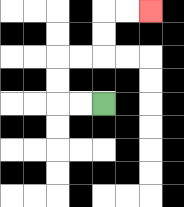{'start': '[4, 4]', 'end': '[6, 0]', 'path_directions': 'L,L,U,U,R,R,U,U,R,R', 'path_coordinates': '[[4, 4], [3, 4], [2, 4], [2, 3], [2, 2], [3, 2], [4, 2], [4, 1], [4, 0], [5, 0], [6, 0]]'}